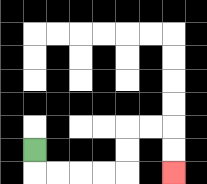{'start': '[1, 6]', 'end': '[7, 7]', 'path_directions': 'D,R,R,R,R,U,U,R,R,D,D', 'path_coordinates': '[[1, 6], [1, 7], [2, 7], [3, 7], [4, 7], [5, 7], [5, 6], [5, 5], [6, 5], [7, 5], [7, 6], [7, 7]]'}